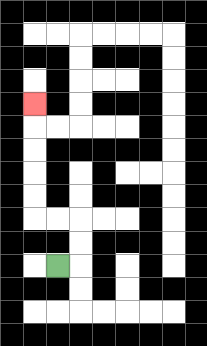{'start': '[2, 11]', 'end': '[1, 4]', 'path_directions': 'R,U,U,L,L,U,U,U,U,U', 'path_coordinates': '[[2, 11], [3, 11], [3, 10], [3, 9], [2, 9], [1, 9], [1, 8], [1, 7], [1, 6], [1, 5], [1, 4]]'}